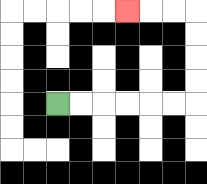{'start': '[2, 4]', 'end': '[5, 0]', 'path_directions': 'R,R,R,R,R,R,U,U,U,U,L,L,L', 'path_coordinates': '[[2, 4], [3, 4], [4, 4], [5, 4], [6, 4], [7, 4], [8, 4], [8, 3], [8, 2], [8, 1], [8, 0], [7, 0], [6, 0], [5, 0]]'}